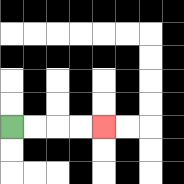{'start': '[0, 5]', 'end': '[4, 5]', 'path_directions': 'R,R,R,R', 'path_coordinates': '[[0, 5], [1, 5], [2, 5], [3, 5], [4, 5]]'}